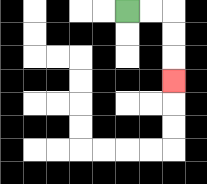{'start': '[5, 0]', 'end': '[7, 3]', 'path_directions': 'R,R,D,D,D', 'path_coordinates': '[[5, 0], [6, 0], [7, 0], [7, 1], [7, 2], [7, 3]]'}